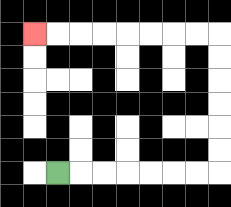{'start': '[2, 7]', 'end': '[1, 1]', 'path_directions': 'R,R,R,R,R,R,R,U,U,U,U,U,U,L,L,L,L,L,L,L,L', 'path_coordinates': '[[2, 7], [3, 7], [4, 7], [5, 7], [6, 7], [7, 7], [8, 7], [9, 7], [9, 6], [9, 5], [9, 4], [9, 3], [9, 2], [9, 1], [8, 1], [7, 1], [6, 1], [5, 1], [4, 1], [3, 1], [2, 1], [1, 1]]'}